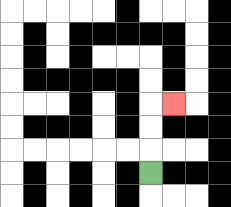{'start': '[6, 7]', 'end': '[7, 4]', 'path_directions': 'U,U,U,R', 'path_coordinates': '[[6, 7], [6, 6], [6, 5], [6, 4], [7, 4]]'}